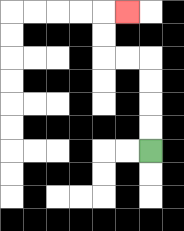{'start': '[6, 6]', 'end': '[5, 0]', 'path_directions': 'U,U,U,U,L,L,U,U,R', 'path_coordinates': '[[6, 6], [6, 5], [6, 4], [6, 3], [6, 2], [5, 2], [4, 2], [4, 1], [4, 0], [5, 0]]'}